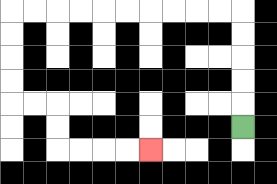{'start': '[10, 5]', 'end': '[6, 6]', 'path_directions': 'U,U,U,U,U,L,L,L,L,L,L,L,L,L,L,D,D,D,D,R,R,D,D,R,R,R,R', 'path_coordinates': '[[10, 5], [10, 4], [10, 3], [10, 2], [10, 1], [10, 0], [9, 0], [8, 0], [7, 0], [6, 0], [5, 0], [4, 0], [3, 0], [2, 0], [1, 0], [0, 0], [0, 1], [0, 2], [0, 3], [0, 4], [1, 4], [2, 4], [2, 5], [2, 6], [3, 6], [4, 6], [5, 6], [6, 6]]'}